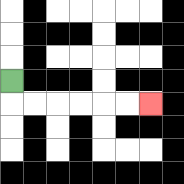{'start': '[0, 3]', 'end': '[6, 4]', 'path_directions': 'D,R,R,R,R,R,R', 'path_coordinates': '[[0, 3], [0, 4], [1, 4], [2, 4], [3, 4], [4, 4], [5, 4], [6, 4]]'}